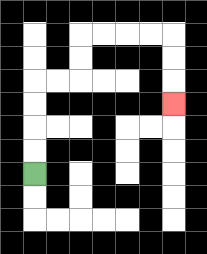{'start': '[1, 7]', 'end': '[7, 4]', 'path_directions': 'U,U,U,U,R,R,U,U,R,R,R,R,D,D,D', 'path_coordinates': '[[1, 7], [1, 6], [1, 5], [1, 4], [1, 3], [2, 3], [3, 3], [3, 2], [3, 1], [4, 1], [5, 1], [6, 1], [7, 1], [7, 2], [7, 3], [7, 4]]'}